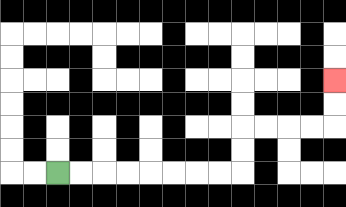{'start': '[2, 7]', 'end': '[14, 3]', 'path_directions': 'R,R,R,R,R,R,R,R,U,U,R,R,R,R,U,U', 'path_coordinates': '[[2, 7], [3, 7], [4, 7], [5, 7], [6, 7], [7, 7], [8, 7], [9, 7], [10, 7], [10, 6], [10, 5], [11, 5], [12, 5], [13, 5], [14, 5], [14, 4], [14, 3]]'}